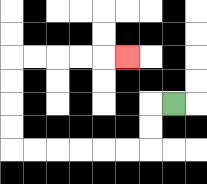{'start': '[7, 4]', 'end': '[5, 2]', 'path_directions': 'L,D,D,L,L,L,L,L,L,U,U,U,U,R,R,R,R,R', 'path_coordinates': '[[7, 4], [6, 4], [6, 5], [6, 6], [5, 6], [4, 6], [3, 6], [2, 6], [1, 6], [0, 6], [0, 5], [0, 4], [0, 3], [0, 2], [1, 2], [2, 2], [3, 2], [4, 2], [5, 2]]'}